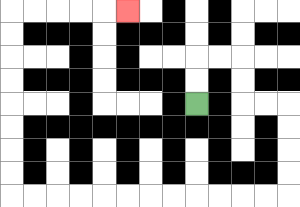{'start': '[8, 4]', 'end': '[5, 0]', 'path_directions': 'U,U,R,R,D,D,R,R,D,D,D,D,L,L,L,L,L,L,L,L,L,L,L,L,U,U,U,U,U,U,U,U,R,R,R,R,R', 'path_coordinates': '[[8, 4], [8, 3], [8, 2], [9, 2], [10, 2], [10, 3], [10, 4], [11, 4], [12, 4], [12, 5], [12, 6], [12, 7], [12, 8], [11, 8], [10, 8], [9, 8], [8, 8], [7, 8], [6, 8], [5, 8], [4, 8], [3, 8], [2, 8], [1, 8], [0, 8], [0, 7], [0, 6], [0, 5], [0, 4], [0, 3], [0, 2], [0, 1], [0, 0], [1, 0], [2, 0], [3, 0], [4, 0], [5, 0]]'}